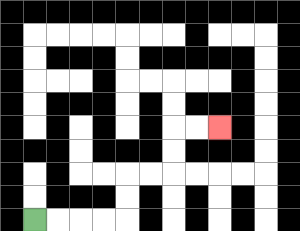{'start': '[1, 9]', 'end': '[9, 5]', 'path_directions': 'R,R,R,R,U,U,R,R,U,U,R,R', 'path_coordinates': '[[1, 9], [2, 9], [3, 9], [4, 9], [5, 9], [5, 8], [5, 7], [6, 7], [7, 7], [7, 6], [7, 5], [8, 5], [9, 5]]'}